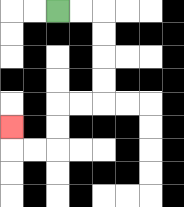{'start': '[2, 0]', 'end': '[0, 5]', 'path_directions': 'R,R,D,D,D,D,L,L,D,D,L,L,U', 'path_coordinates': '[[2, 0], [3, 0], [4, 0], [4, 1], [4, 2], [4, 3], [4, 4], [3, 4], [2, 4], [2, 5], [2, 6], [1, 6], [0, 6], [0, 5]]'}